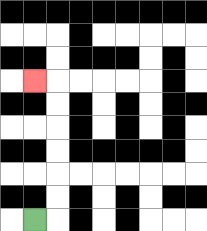{'start': '[1, 9]', 'end': '[1, 3]', 'path_directions': 'R,U,U,U,U,U,U,L', 'path_coordinates': '[[1, 9], [2, 9], [2, 8], [2, 7], [2, 6], [2, 5], [2, 4], [2, 3], [1, 3]]'}